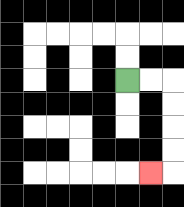{'start': '[5, 3]', 'end': '[6, 7]', 'path_directions': 'R,R,D,D,D,D,L', 'path_coordinates': '[[5, 3], [6, 3], [7, 3], [7, 4], [7, 5], [7, 6], [7, 7], [6, 7]]'}